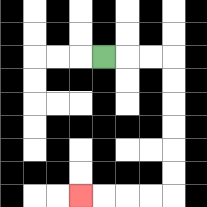{'start': '[4, 2]', 'end': '[3, 8]', 'path_directions': 'R,R,R,D,D,D,D,D,D,L,L,L,L', 'path_coordinates': '[[4, 2], [5, 2], [6, 2], [7, 2], [7, 3], [7, 4], [7, 5], [7, 6], [7, 7], [7, 8], [6, 8], [5, 8], [4, 8], [3, 8]]'}